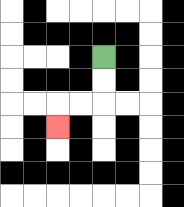{'start': '[4, 2]', 'end': '[2, 5]', 'path_directions': 'D,D,L,L,D', 'path_coordinates': '[[4, 2], [4, 3], [4, 4], [3, 4], [2, 4], [2, 5]]'}